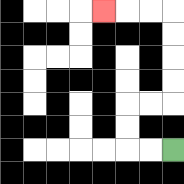{'start': '[7, 6]', 'end': '[4, 0]', 'path_directions': 'L,L,U,U,R,R,U,U,U,U,L,L,L', 'path_coordinates': '[[7, 6], [6, 6], [5, 6], [5, 5], [5, 4], [6, 4], [7, 4], [7, 3], [7, 2], [7, 1], [7, 0], [6, 0], [5, 0], [4, 0]]'}